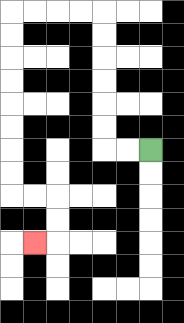{'start': '[6, 6]', 'end': '[1, 10]', 'path_directions': 'L,L,U,U,U,U,U,U,L,L,L,L,D,D,D,D,D,D,D,D,R,R,D,D,L', 'path_coordinates': '[[6, 6], [5, 6], [4, 6], [4, 5], [4, 4], [4, 3], [4, 2], [4, 1], [4, 0], [3, 0], [2, 0], [1, 0], [0, 0], [0, 1], [0, 2], [0, 3], [0, 4], [0, 5], [0, 6], [0, 7], [0, 8], [1, 8], [2, 8], [2, 9], [2, 10], [1, 10]]'}